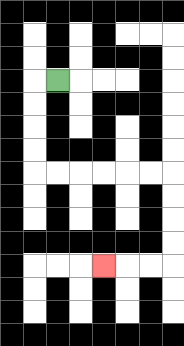{'start': '[2, 3]', 'end': '[4, 11]', 'path_directions': 'L,D,D,D,D,R,R,R,R,R,R,D,D,D,D,L,L,L', 'path_coordinates': '[[2, 3], [1, 3], [1, 4], [1, 5], [1, 6], [1, 7], [2, 7], [3, 7], [4, 7], [5, 7], [6, 7], [7, 7], [7, 8], [7, 9], [7, 10], [7, 11], [6, 11], [5, 11], [4, 11]]'}